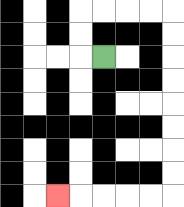{'start': '[4, 2]', 'end': '[2, 8]', 'path_directions': 'L,U,U,R,R,R,R,D,D,D,D,D,D,D,D,L,L,L,L,L', 'path_coordinates': '[[4, 2], [3, 2], [3, 1], [3, 0], [4, 0], [5, 0], [6, 0], [7, 0], [7, 1], [7, 2], [7, 3], [7, 4], [7, 5], [7, 6], [7, 7], [7, 8], [6, 8], [5, 8], [4, 8], [3, 8], [2, 8]]'}